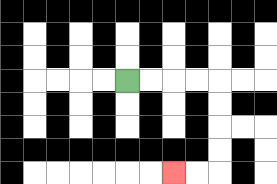{'start': '[5, 3]', 'end': '[7, 7]', 'path_directions': 'R,R,R,R,D,D,D,D,L,L', 'path_coordinates': '[[5, 3], [6, 3], [7, 3], [8, 3], [9, 3], [9, 4], [9, 5], [9, 6], [9, 7], [8, 7], [7, 7]]'}